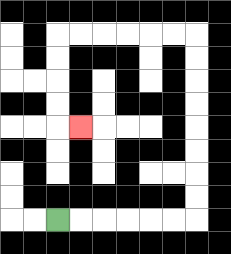{'start': '[2, 9]', 'end': '[3, 5]', 'path_directions': 'R,R,R,R,R,R,U,U,U,U,U,U,U,U,L,L,L,L,L,L,D,D,D,D,R', 'path_coordinates': '[[2, 9], [3, 9], [4, 9], [5, 9], [6, 9], [7, 9], [8, 9], [8, 8], [8, 7], [8, 6], [8, 5], [8, 4], [8, 3], [8, 2], [8, 1], [7, 1], [6, 1], [5, 1], [4, 1], [3, 1], [2, 1], [2, 2], [2, 3], [2, 4], [2, 5], [3, 5]]'}